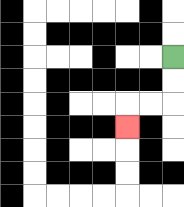{'start': '[7, 2]', 'end': '[5, 5]', 'path_directions': 'D,D,L,L,D', 'path_coordinates': '[[7, 2], [7, 3], [7, 4], [6, 4], [5, 4], [5, 5]]'}